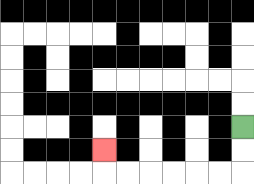{'start': '[10, 5]', 'end': '[4, 6]', 'path_directions': 'D,D,L,L,L,L,L,L,U', 'path_coordinates': '[[10, 5], [10, 6], [10, 7], [9, 7], [8, 7], [7, 7], [6, 7], [5, 7], [4, 7], [4, 6]]'}